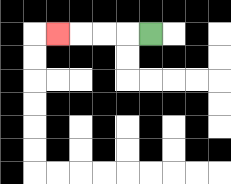{'start': '[6, 1]', 'end': '[2, 1]', 'path_directions': 'L,L,L,L', 'path_coordinates': '[[6, 1], [5, 1], [4, 1], [3, 1], [2, 1]]'}